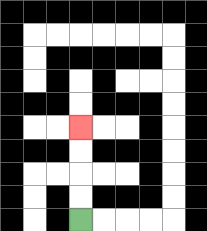{'start': '[3, 9]', 'end': '[3, 5]', 'path_directions': 'U,U,U,U', 'path_coordinates': '[[3, 9], [3, 8], [3, 7], [3, 6], [3, 5]]'}